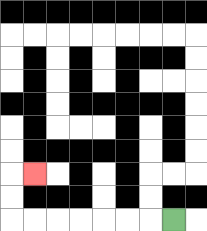{'start': '[7, 9]', 'end': '[1, 7]', 'path_directions': 'L,L,L,L,L,L,L,U,U,R', 'path_coordinates': '[[7, 9], [6, 9], [5, 9], [4, 9], [3, 9], [2, 9], [1, 9], [0, 9], [0, 8], [0, 7], [1, 7]]'}